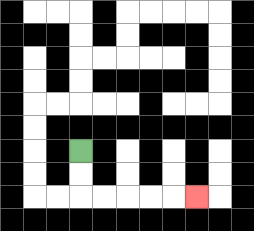{'start': '[3, 6]', 'end': '[8, 8]', 'path_directions': 'D,D,R,R,R,R,R', 'path_coordinates': '[[3, 6], [3, 7], [3, 8], [4, 8], [5, 8], [6, 8], [7, 8], [8, 8]]'}